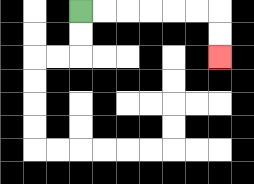{'start': '[3, 0]', 'end': '[9, 2]', 'path_directions': 'R,R,R,R,R,R,D,D', 'path_coordinates': '[[3, 0], [4, 0], [5, 0], [6, 0], [7, 0], [8, 0], [9, 0], [9, 1], [9, 2]]'}